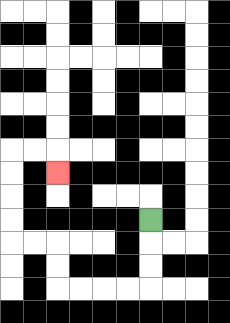{'start': '[6, 9]', 'end': '[2, 7]', 'path_directions': 'D,D,D,L,L,L,L,U,U,L,L,U,U,U,U,R,R,D', 'path_coordinates': '[[6, 9], [6, 10], [6, 11], [6, 12], [5, 12], [4, 12], [3, 12], [2, 12], [2, 11], [2, 10], [1, 10], [0, 10], [0, 9], [0, 8], [0, 7], [0, 6], [1, 6], [2, 6], [2, 7]]'}